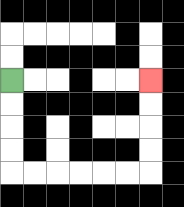{'start': '[0, 3]', 'end': '[6, 3]', 'path_directions': 'D,D,D,D,R,R,R,R,R,R,U,U,U,U', 'path_coordinates': '[[0, 3], [0, 4], [0, 5], [0, 6], [0, 7], [1, 7], [2, 7], [3, 7], [4, 7], [5, 7], [6, 7], [6, 6], [6, 5], [6, 4], [6, 3]]'}